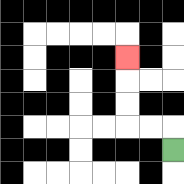{'start': '[7, 6]', 'end': '[5, 2]', 'path_directions': 'U,L,L,U,U,U', 'path_coordinates': '[[7, 6], [7, 5], [6, 5], [5, 5], [5, 4], [5, 3], [5, 2]]'}